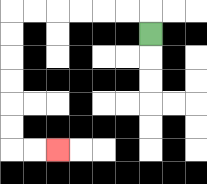{'start': '[6, 1]', 'end': '[2, 6]', 'path_directions': 'U,L,L,L,L,L,L,D,D,D,D,D,D,R,R', 'path_coordinates': '[[6, 1], [6, 0], [5, 0], [4, 0], [3, 0], [2, 0], [1, 0], [0, 0], [0, 1], [0, 2], [0, 3], [0, 4], [0, 5], [0, 6], [1, 6], [2, 6]]'}